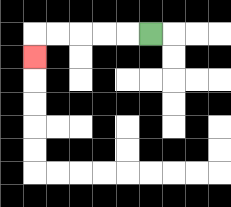{'start': '[6, 1]', 'end': '[1, 2]', 'path_directions': 'L,L,L,L,L,D', 'path_coordinates': '[[6, 1], [5, 1], [4, 1], [3, 1], [2, 1], [1, 1], [1, 2]]'}